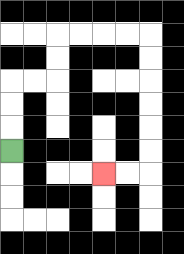{'start': '[0, 6]', 'end': '[4, 7]', 'path_directions': 'U,U,U,R,R,U,U,R,R,R,R,D,D,D,D,D,D,L,L', 'path_coordinates': '[[0, 6], [0, 5], [0, 4], [0, 3], [1, 3], [2, 3], [2, 2], [2, 1], [3, 1], [4, 1], [5, 1], [6, 1], [6, 2], [6, 3], [6, 4], [6, 5], [6, 6], [6, 7], [5, 7], [4, 7]]'}